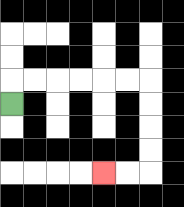{'start': '[0, 4]', 'end': '[4, 7]', 'path_directions': 'U,R,R,R,R,R,R,D,D,D,D,L,L', 'path_coordinates': '[[0, 4], [0, 3], [1, 3], [2, 3], [3, 3], [4, 3], [5, 3], [6, 3], [6, 4], [6, 5], [6, 6], [6, 7], [5, 7], [4, 7]]'}